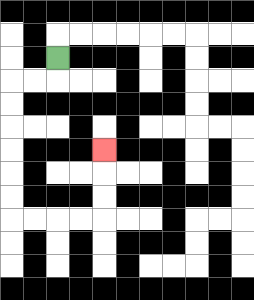{'start': '[2, 2]', 'end': '[4, 6]', 'path_directions': 'D,L,L,D,D,D,D,D,D,R,R,R,R,U,U,U', 'path_coordinates': '[[2, 2], [2, 3], [1, 3], [0, 3], [0, 4], [0, 5], [0, 6], [0, 7], [0, 8], [0, 9], [1, 9], [2, 9], [3, 9], [4, 9], [4, 8], [4, 7], [4, 6]]'}